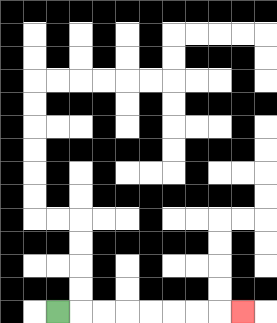{'start': '[2, 13]', 'end': '[10, 13]', 'path_directions': 'R,R,R,R,R,R,R,R', 'path_coordinates': '[[2, 13], [3, 13], [4, 13], [5, 13], [6, 13], [7, 13], [8, 13], [9, 13], [10, 13]]'}